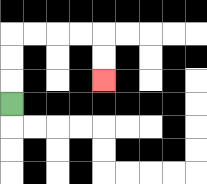{'start': '[0, 4]', 'end': '[4, 3]', 'path_directions': 'U,U,U,R,R,R,R,D,D', 'path_coordinates': '[[0, 4], [0, 3], [0, 2], [0, 1], [1, 1], [2, 1], [3, 1], [4, 1], [4, 2], [4, 3]]'}